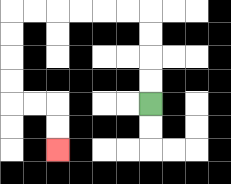{'start': '[6, 4]', 'end': '[2, 6]', 'path_directions': 'U,U,U,U,L,L,L,L,L,L,D,D,D,D,R,R,D,D', 'path_coordinates': '[[6, 4], [6, 3], [6, 2], [6, 1], [6, 0], [5, 0], [4, 0], [3, 0], [2, 0], [1, 0], [0, 0], [0, 1], [0, 2], [0, 3], [0, 4], [1, 4], [2, 4], [2, 5], [2, 6]]'}